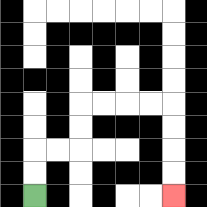{'start': '[1, 8]', 'end': '[7, 8]', 'path_directions': 'U,U,R,R,U,U,R,R,R,R,D,D,D,D', 'path_coordinates': '[[1, 8], [1, 7], [1, 6], [2, 6], [3, 6], [3, 5], [3, 4], [4, 4], [5, 4], [6, 4], [7, 4], [7, 5], [7, 6], [7, 7], [7, 8]]'}